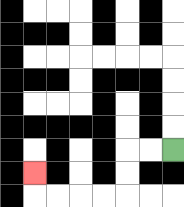{'start': '[7, 6]', 'end': '[1, 7]', 'path_directions': 'L,L,D,D,L,L,L,L,U', 'path_coordinates': '[[7, 6], [6, 6], [5, 6], [5, 7], [5, 8], [4, 8], [3, 8], [2, 8], [1, 8], [1, 7]]'}